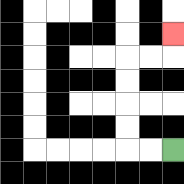{'start': '[7, 6]', 'end': '[7, 1]', 'path_directions': 'L,L,U,U,U,U,R,R,U', 'path_coordinates': '[[7, 6], [6, 6], [5, 6], [5, 5], [5, 4], [5, 3], [5, 2], [6, 2], [7, 2], [7, 1]]'}